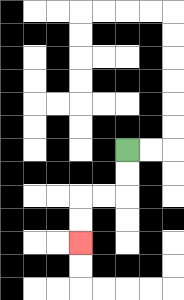{'start': '[5, 6]', 'end': '[3, 10]', 'path_directions': 'D,D,L,L,D,D', 'path_coordinates': '[[5, 6], [5, 7], [5, 8], [4, 8], [3, 8], [3, 9], [3, 10]]'}